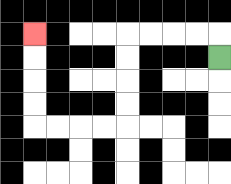{'start': '[9, 2]', 'end': '[1, 1]', 'path_directions': 'U,L,L,L,L,D,D,D,D,L,L,L,L,U,U,U,U', 'path_coordinates': '[[9, 2], [9, 1], [8, 1], [7, 1], [6, 1], [5, 1], [5, 2], [5, 3], [5, 4], [5, 5], [4, 5], [3, 5], [2, 5], [1, 5], [1, 4], [1, 3], [1, 2], [1, 1]]'}